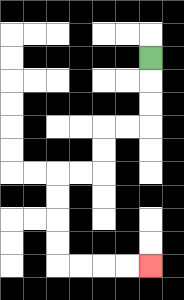{'start': '[6, 2]', 'end': '[6, 11]', 'path_directions': 'D,D,D,L,L,D,D,L,L,D,D,D,D,R,R,R,R', 'path_coordinates': '[[6, 2], [6, 3], [6, 4], [6, 5], [5, 5], [4, 5], [4, 6], [4, 7], [3, 7], [2, 7], [2, 8], [2, 9], [2, 10], [2, 11], [3, 11], [4, 11], [5, 11], [6, 11]]'}